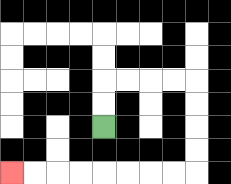{'start': '[4, 5]', 'end': '[0, 7]', 'path_directions': 'U,U,R,R,R,R,D,D,D,D,L,L,L,L,L,L,L,L', 'path_coordinates': '[[4, 5], [4, 4], [4, 3], [5, 3], [6, 3], [7, 3], [8, 3], [8, 4], [8, 5], [8, 6], [8, 7], [7, 7], [6, 7], [5, 7], [4, 7], [3, 7], [2, 7], [1, 7], [0, 7]]'}